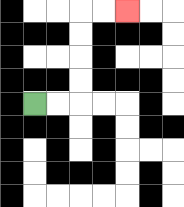{'start': '[1, 4]', 'end': '[5, 0]', 'path_directions': 'R,R,U,U,U,U,R,R', 'path_coordinates': '[[1, 4], [2, 4], [3, 4], [3, 3], [3, 2], [3, 1], [3, 0], [4, 0], [5, 0]]'}